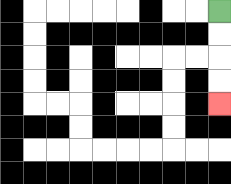{'start': '[9, 0]', 'end': '[9, 4]', 'path_directions': 'D,D,D,D', 'path_coordinates': '[[9, 0], [9, 1], [9, 2], [9, 3], [9, 4]]'}